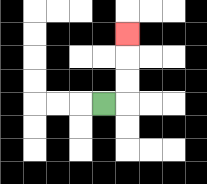{'start': '[4, 4]', 'end': '[5, 1]', 'path_directions': 'R,U,U,U', 'path_coordinates': '[[4, 4], [5, 4], [5, 3], [5, 2], [5, 1]]'}